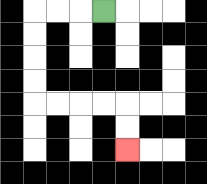{'start': '[4, 0]', 'end': '[5, 6]', 'path_directions': 'L,L,L,D,D,D,D,R,R,R,R,D,D', 'path_coordinates': '[[4, 0], [3, 0], [2, 0], [1, 0], [1, 1], [1, 2], [1, 3], [1, 4], [2, 4], [3, 4], [4, 4], [5, 4], [5, 5], [5, 6]]'}